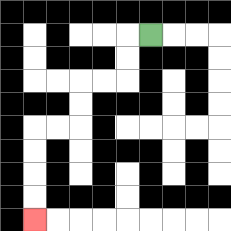{'start': '[6, 1]', 'end': '[1, 9]', 'path_directions': 'L,D,D,L,L,D,D,L,L,D,D,D,D', 'path_coordinates': '[[6, 1], [5, 1], [5, 2], [5, 3], [4, 3], [3, 3], [3, 4], [3, 5], [2, 5], [1, 5], [1, 6], [1, 7], [1, 8], [1, 9]]'}